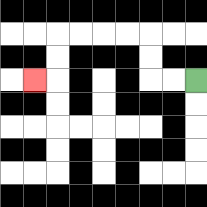{'start': '[8, 3]', 'end': '[1, 3]', 'path_directions': 'L,L,U,U,L,L,L,L,D,D,L', 'path_coordinates': '[[8, 3], [7, 3], [6, 3], [6, 2], [6, 1], [5, 1], [4, 1], [3, 1], [2, 1], [2, 2], [2, 3], [1, 3]]'}